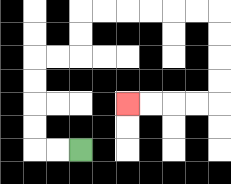{'start': '[3, 6]', 'end': '[5, 4]', 'path_directions': 'L,L,U,U,U,U,R,R,U,U,R,R,R,R,R,R,D,D,D,D,L,L,L,L', 'path_coordinates': '[[3, 6], [2, 6], [1, 6], [1, 5], [1, 4], [1, 3], [1, 2], [2, 2], [3, 2], [3, 1], [3, 0], [4, 0], [5, 0], [6, 0], [7, 0], [8, 0], [9, 0], [9, 1], [9, 2], [9, 3], [9, 4], [8, 4], [7, 4], [6, 4], [5, 4]]'}